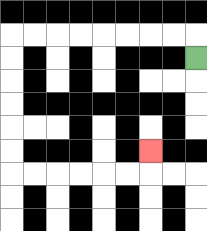{'start': '[8, 2]', 'end': '[6, 6]', 'path_directions': 'U,L,L,L,L,L,L,L,L,D,D,D,D,D,D,R,R,R,R,R,R,U', 'path_coordinates': '[[8, 2], [8, 1], [7, 1], [6, 1], [5, 1], [4, 1], [3, 1], [2, 1], [1, 1], [0, 1], [0, 2], [0, 3], [0, 4], [0, 5], [0, 6], [0, 7], [1, 7], [2, 7], [3, 7], [4, 7], [5, 7], [6, 7], [6, 6]]'}